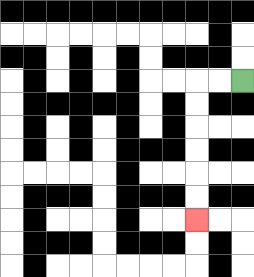{'start': '[10, 3]', 'end': '[8, 9]', 'path_directions': 'L,L,D,D,D,D,D,D', 'path_coordinates': '[[10, 3], [9, 3], [8, 3], [8, 4], [8, 5], [8, 6], [8, 7], [8, 8], [8, 9]]'}